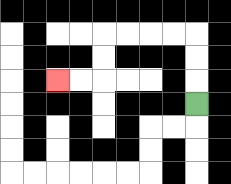{'start': '[8, 4]', 'end': '[2, 3]', 'path_directions': 'U,U,U,L,L,L,L,D,D,L,L', 'path_coordinates': '[[8, 4], [8, 3], [8, 2], [8, 1], [7, 1], [6, 1], [5, 1], [4, 1], [4, 2], [4, 3], [3, 3], [2, 3]]'}